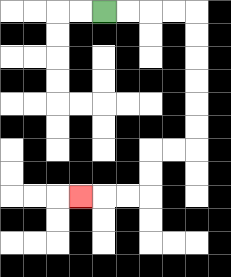{'start': '[4, 0]', 'end': '[3, 8]', 'path_directions': 'R,R,R,R,D,D,D,D,D,D,L,L,D,D,L,L,L', 'path_coordinates': '[[4, 0], [5, 0], [6, 0], [7, 0], [8, 0], [8, 1], [8, 2], [8, 3], [8, 4], [8, 5], [8, 6], [7, 6], [6, 6], [6, 7], [6, 8], [5, 8], [4, 8], [3, 8]]'}